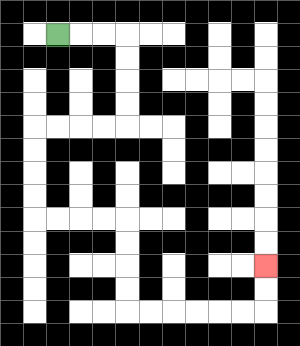{'start': '[2, 1]', 'end': '[11, 11]', 'path_directions': 'R,R,R,D,D,D,D,L,L,L,L,D,D,D,D,R,R,R,R,D,D,D,D,R,R,R,R,R,R,U,U', 'path_coordinates': '[[2, 1], [3, 1], [4, 1], [5, 1], [5, 2], [5, 3], [5, 4], [5, 5], [4, 5], [3, 5], [2, 5], [1, 5], [1, 6], [1, 7], [1, 8], [1, 9], [2, 9], [3, 9], [4, 9], [5, 9], [5, 10], [5, 11], [5, 12], [5, 13], [6, 13], [7, 13], [8, 13], [9, 13], [10, 13], [11, 13], [11, 12], [11, 11]]'}